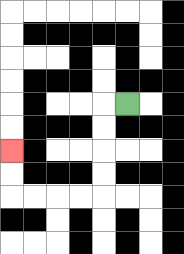{'start': '[5, 4]', 'end': '[0, 6]', 'path_directions': 'L,D,D,D,D,L,L,L,L,U,U', 'path_coordinates': '[[5, 4], [4, 4], [4, 5], [4, 6], [4, 7], [4, 8], [3, 8], [2, 8], [1, 8], [0, 8], [0, 7], [0, 6]]'}